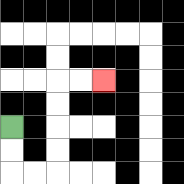{'start': '[0, 5]', 'end': '[4, 3]', 'path_directions': 'D,D,R,R,U,U,U,U,R,R', 'path_coordinates': '[[0, 5], [0, 6], [0, 7], [1, 7], [2, 7], [2, 6], [2, 5], [2, 4], [2, 3], [3, 3], [4, 3]]'}